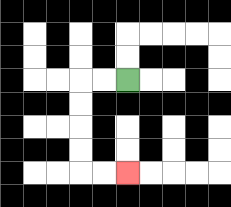{'start': '[5, 3]', 'end': '[5, 7]', 'path_directions': 'L,L,D,D,D,D,R,R', 'path_coordinates': '[[5, 3], [4, 3], [3, 3], [3, 4], [3, 5], [3, 6], [3, 7], [4, 7], [5, 7]]'}